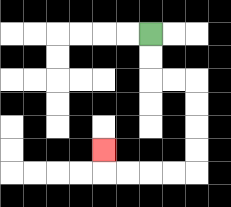{'start': '[6, 1]', 'end': '[4, 6]', 'path_directions': 'D,D,R,R,D,D,D,D,L,L,L,L,U', 'path_coordinates': '[[6, 1], [6, 2], [6, 3], [7, 3], [8, 3], [8, 4], [8, 5], [8, 6], [8, 7], [7, 7], [6, 7], [5, 7], [4, 7], [4, 6]]'}